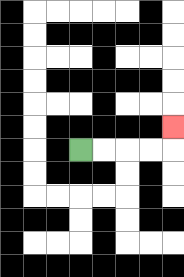{'start': '[3, 6]', 'end': '[7, 5]', 'path_directions': 'R,R,R,R,U', 'path_coordinates': '[[3, 6], [4, 6], [5, 6], [6, 6], [7, 6], [7, 5]]'}